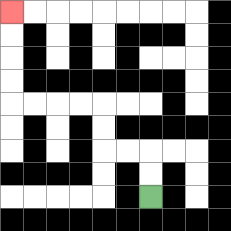{'start': '[6, 8]', 'end': '[0, 0]', 'path_directions': 'U,U,L,L,U,U,L,L,L,L,U,U,U,U', 'path_coordinates': '[[6, 8], [6, 7], [6, 6], [5, 6], [4, 6], [4, 5], [4, 4], [3, 4], [2, 4], [1, 4], [0, 4], [0, 3], [0, 2], [0, 1], [0, 0]]'}